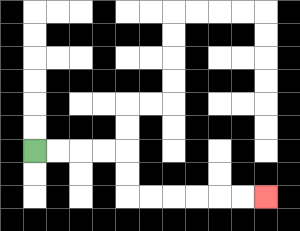{'start': '[1, 6]', 'end': '[11, 8]', 'path_directions': 'R,R,R,R,D,D,R,R,R,R,R,R', 'path_coordinates': '[[1, 6], [2, 6], [3, 6], [4, 6], [5, 6], [5, 7], [5, 8], [6, 8], [7, 8], [8, 8], [9, 8], [10, 8], [11, 8]]'}